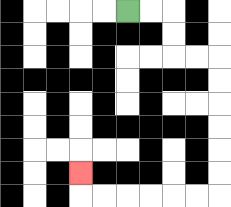{'start': '[5, 0]', 'end': '[3, 7]', 'path_directions': 'R,R,D,D,R,R,D,D,D,D,D,D,L,L,L,L,L,L,U', 'path_coordinates': '[[5, 0], [6, 0], [7, 0], [7, 1], [7, 2], [8, 2], [9, 2], [9, 3], [9, 4], [9, 5], [9, 6], [9, 7], [9, 8], [8, 8], [7, 8], [6, 8], [5, 8], [4, 8], [3, 8], [3, 7]]'}